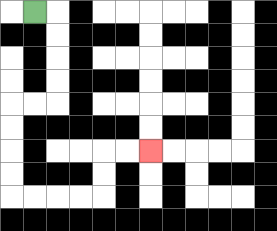{'start': '[1, 0]', 'end': '[6, 6]', 'path_directions': 'R,D,D,D,D,L,L,D,D,D,D,R,R,R,R,U,U,R,R', 'path_coordinates': '[[1, 0], [2, 0], [2, 1], [2, 2], [2, 3], [2, 4], [1, 4], [0, 4], [0, 5], [0, 6], [0, 7], [0, 8], [1, 8], [2, 8], [3, 8], [4, 8], [4, 7], [4, 6], [5, 6], [6, 6]]'}